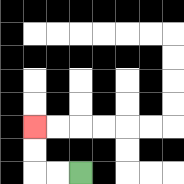{'start': '[3, 7]', 'end': '[1, 5]', 'path_directions': 'L,L,U,U', 'path_coordinates': '[[3, 7], [2, 7], [1, 7], [1, 6], [1, 5]]'}